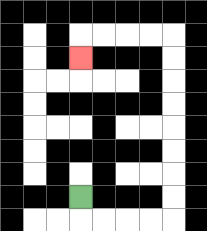{'start': '[3, 8]', 'end': '[3, 2]', 'path_directions': 'D,R,R,R,R,U,U,U,U,U,U,U,U,L,L,L,L,D', 'path_coordinates': '[[3, 8], [3, 9], [4, 9], [5, 9], [6, 9], [7, 9], [7, 8], [7, 7], [7, 6], [7, 5], [7, 4], [7, 3], [7, 2], [7, 1], [6, 1], [5, 1], [4, 1], [3, 1], [3, 2]]'}